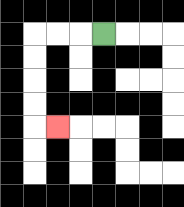{'start': '[4, 1]', 'end': '[2, 5]', 'path_directions': 'L,L,L,D,D,D,D,R', 'path_coordinates': '[[4, 1], [3, 1], [2, 1], [1, 1], [1, 2], [1, 3], [1, 4], [1, 5], [2, 5]]'}